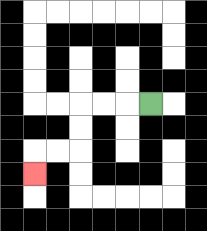{'start': '[6, 4]', 'end': '[1, 7]', 'path_directions': 'L,L,L,D,D,L,L,D', 'path_coordinates': '[[6, 4], [5, 4], [4, 4], [3, 4], [3, 5], [3, 6], [2, 6], [1, 6], [1, 7]]'}